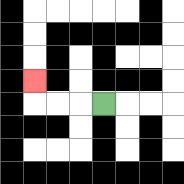{'start': '[4, 4]', 'end': '[1, 3]', 'path_directions': 'L,L,L,U', 'path_coordinates': '[[4, 4], [3, 4], [2, 4], [1, 4], [1, 3]]'}